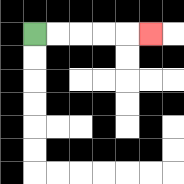{'start': '[1, 1]', 'end': '[6, 1]', 'path_directions': 'R,R,R,R,R', 'path_coordinates': '[[1, 1], [2, 1], [3, 1], [4, 1], [5, 1], [6, 1]]'}